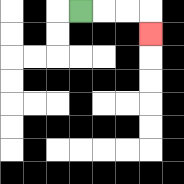{'start': '[3, 0]', 'end': '[6, 1]', 'path_directions': 'R,R,R,D', 'path_coordinates': '[[3, 0], [4, 0], [5, 0], [6, 0], [6, 1]]'}